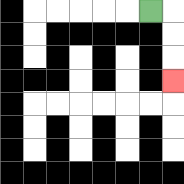{'start': '[6, 0]', 'end': '[7, 3]', 'path_directions': 'R,D,D,D', 'path_coordinates': '[[6, 0], [7, 0], [7, 1], [7, 2], [7, 3]]'}